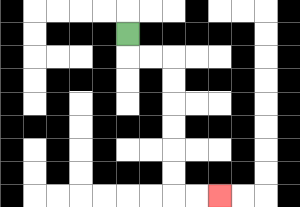{'start': '[5, 1]', 'end': '[9, 8]', 'path_directions': 'D,R,R,D,D,D,D,D,D,R,R', 'path_coordinates': '[[5, 1], [5, 2], [6, 2], [7, 2], [7, 3], [7, 4], [7, 5], [7, 6], [7, 7], [7, 8], [8, 8], [9, 8]]'}